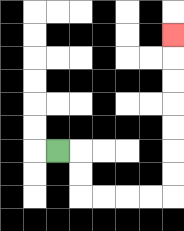{'start': '[2, 6]', 'end': '[7, 1]', 'path_directions': 'R,D,D,R,R,R,R,U,U,U,U,U,U,U', 'path_coordinates': '[[2, 6], [3, 6], [3, 7], [3, 8], [4, 8], [5, 8], [6, 8], [7, 8], [7, 7], [7, 6], [7, 5], [7, 4], [7, 3], [7, 2], [7, 1]]'}